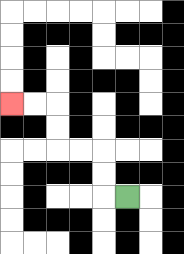{'start': '[5, 8]', 'end': '[0, 4]', 'path_directions': 'L,U,U,L,L,U,U,L,L', 'path_coordinates': '[[5, 8], [4, 8], [4, 7], [4, 6], [3, 6], [2, 6], [2, 5], [2, 4], [1, 4], [0, 4]]'}